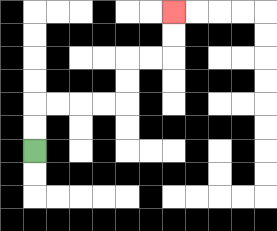{'start': '[1, 6]', 'end': '[7, 0]', 'path_directions': 'U,U,R,R,R,R,U,U,R,R,U,U', 'path_coordinates': '[[1, 6], [1, 5], [1, 4], [2, 4], [3, 4], [4, 4], [5, 4], [5, 3], [5, 2], [6, 2], [7, 2], [7, 1], [7, 0]]'}